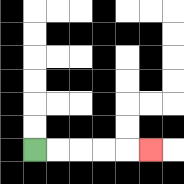{'start': '[1, 6]', 'end': '[6, 6]', 'path_directions': 'R,R,R,R,R', 'path_coordinates': '[[1, 6], [2, 6], [3, 6], [4, 6], [5, 6], [6, 6]]'}